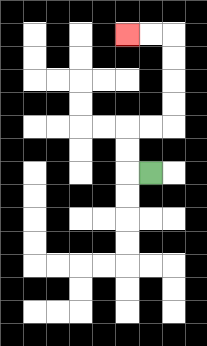{'start': '[6, 7]', 'end': '[5, 1]', 'path_directions': 'L,U,U,R,R,U,U,U,U,L,L', 'path_coordinates': '[[6, 7], [5, 7], [5, 6], [5, 5], [6, 5], [7, 5], [7, 4], [7, 3], [7, 2], [7, 1], [6, 1], [5, 1]]'}